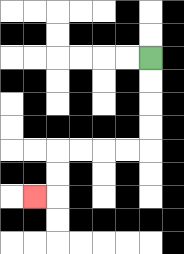{'start': '[6, 2]', 'end': '[1, 8]', 'path_directions': 'D,D,D,D,L,L,L,L,D,D,L', 'path_coordinates': '[[6, 2], [6, 3], [6, 4], [6, 5], [6, 6], [5, 6], [4, 6], [3, 6], [2, 6], [2, 7], [2, 8], [1, 8]]'}